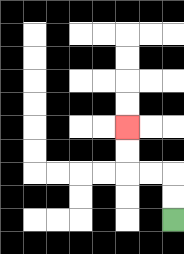{'start': '[7, 9]', 'end': '[5, 5]', 'path_directions': 'U,U,L,L,U,U', 'path_coordinates': '[[7, 9], [7, 8], [7, 7], [6, 7], [5, 7], [5, 6], [5, 5]]'}